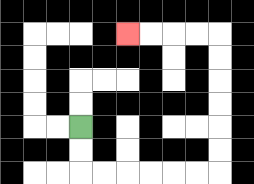{'start': '[3, 5]', 'end': '[5, 1]', 'path_directions': 'D,D,R,R,R,R,R,R,U,U,U,U,U,U,L,L,L,L', 'path_coordinates': '[[3, 5], [3, 6], [3, 7], [4, 7], [5, 7], [6, 7], [7, 7], [8, 7], [9, 7], [9, 6], [9, 5], [9, 4], [9, 3], [9, 2], [9, 1], [8, 1], [7, 1], [6, 1], [5, 1]]'}